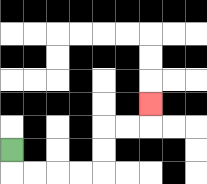{'start': '[0, 6]', 'end': '[6, 4]', 'path_directions': 'D,R,R,R,R,U,U,R,R,U', 'path_coordinates': '[[0, 6], [0, 7], [1, 7], [2, 7], [3, 7], [4, 7], [4, 6], [4, 5], [5, 5], [6, 5], [6, 4]]'}